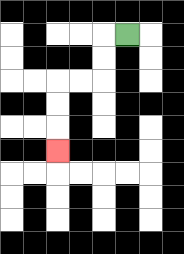{'start': '[5, 1]', 'end': '[2, 6]', 'path_directions': 'L,D,D,L,L,D,D,D', 'path_coordinates': '[[5, 1], [4, 1], [4, 2], [4, 3], [3, 3], [2, 3], [2, 4], [2, 5], [2, 6]]'}